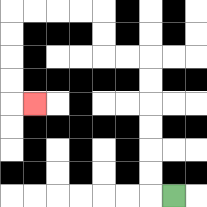{'start': '[7, 8]', 'end': '[1, 4]', 'path_directions': 'L,U,U,U,U,U,U,L,L,U,U,L,L,L,L,D,D,D,D,R', 'path_coordinates': '[[7, 8], [6, 8], [6, 7], [6, 6], [6, 5], [6, 4], [6, 3], [6, 2], [5, 2], [4, 2], [4, 1], [4, 0], [3, 0], [2, 0], [1, 0], [0, 0], [0, 1], [0, 2], [0, 3], [0, 4], [1, 4]]'}